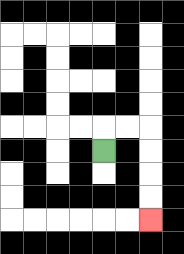{'start': '[4, 6]', 'end': '[6, 9]', 'path_directions': 'U,R,R,D,D,D,D', 'path_coordinates': '[[4, 6], [4, 5], [5, 5], [6, 5], [6, 6], [6, 7], [6, 8], [6, 9]]'}